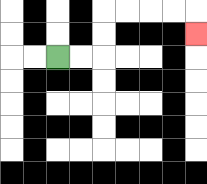{'start': '[2, 2]', 'end': '[8, 1]', 'path_directions': 'R,R,U,U,R,R,R,R,D', 'path_coordinates': '[[2, 2], [3, 2], [4, 2], [4, 1], [4, 0], [5, 0], [6, 0], [7, 0], [8, 0], [8, 1]]'}